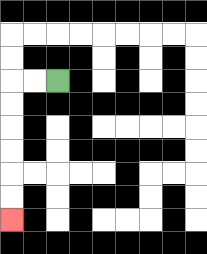{'start': '[2, 3]', 'end': '[0, 9]', 'path_directions': 'L,L,D,D,D,D,D,D', 'path_coordinates': '[[2, 3], [1, 3], [0, 3], [0, 4], [0, 5], [0, 6], [0, 7], [0, 8], [0, 9]]'}